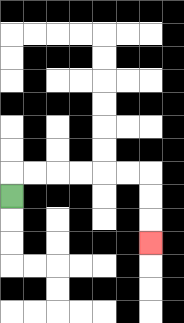{'start': '[0, 8]', 'end': '[6, 10]', 'path_directions': 'U,R,R,R,R,R,R,D,D,D', 'path_coordinates': '[[0, 8], [0, 7], [1, 7], [2, 7], [3, 7], [4, 7], [5, 7], [6, 7], [6, 8], [6, 9], [6, 10]]'}